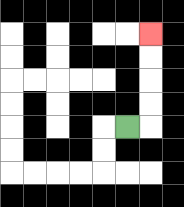{'start': '[5, 5]', 'end': '[6, 1]', 'path_directions': 'R,U,U,U,U', 'path_coordinates': '[[5, 5], [6, 5], [6, 4], [6, 3], [6, 2], [6, 1]]'}